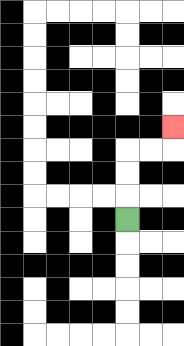{'start': '[5, 9]', 'end': '[7, 5]', 'path_directions': 'U,U,U,R,R,U', 'path_coordinates': '[[5, 9], [5, 8], [5, 7], [5, 6], [6, 6], [7, 6], [7, 5]]'}